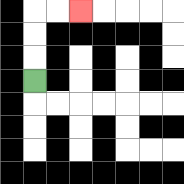{'start': '[1, 3]', 'end': '[3, 0]', 'path_directions': 'U,U,U,R,R', 'path_coordinates': '[[1, 3], [1, 2], [1, 1], [1, 0], [2, 0], [3, 0]]'}